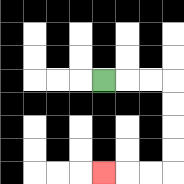{'start': '[4, 3]', 'end': '[4, 7]', 'path_directions': 'R,R,R,D,D,D,D,L,L,L', 'path_coordinates': '[[4, 3], [5, 3], [6, 3], [7, 3], [7, 4], [7, 5], [7, 6], [7, 7], [6, 7], [5, 7], [4, 7]]'}